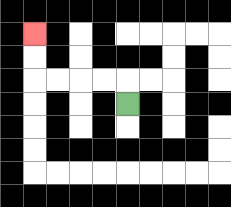{'start': '[5, 4]', 'end': '[1, 1]', 'path_directions': 'U,L,L,L,L,U,U', 'path_coordinates': '[[5, 4], [5, 3], [4, 3], [3, 3], [2, 3], [1, 3], [1, 2], [1, 1]]'}